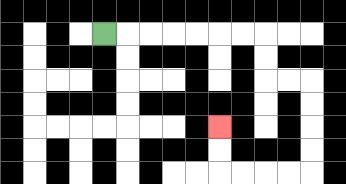{'start': '[4, 1]', 'end': '[9, 5]', 'path_directions': 'R,R,R,R,R,R,R,D,D,R,R,D,D,D,D,L,L,L,L,U,U', 'path_coordinates': '[[4, 1], [5, 1], [6, 1], [7, 1], [8, 1], [9, 1], [10, 1], [11, 1], [11, 2], [11, 3], [12, 3], [13, 3], [13, 4], [13, 5], [13, 6], [13, 7], [12, 7], [11, 7], [10, 7], [9, 7], [9, 6], [9, 5]]'}